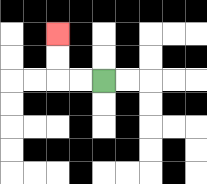{'start': '[4, 3]', 'end': '[2, 1]', 'path_directions': 'L,L,U,U', 'path_coordinates': '[[4, 3], [3, 3], [2, 3], [2, 2], [2, 1]]'}